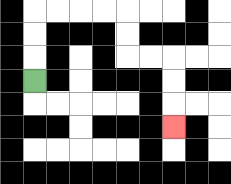{'start': '[1, 3]', 'end': '[7, 5]', 'path_directions': 'U,U,U,R,R,R,R,D,D,R,R,D,D,D', 'path_coordinates': '[[1, 3], [1, 2], [1, 1], [1, 0], [2, 0], [3, 0], [4, 0], [5, 0], [5, 1], [5, 2], [6, 2], [7, 2], [7, 3], [7, 4], [7, 5]]'}